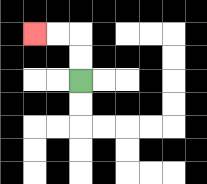{'start': '[3, 3]', 'end': '[1, 1]', 'path_directions': 'U,U,L,L', 'path_coordinates': '[[3, 3], [3, 2], [3, 1], [2, 1], [1, 1]]'}